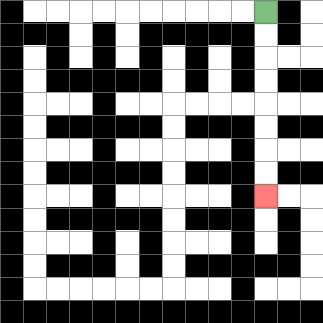{'start': '[11, 0]', 'end': '[11, 8]', 'path_directions': 'D,D,D,D,D,D,D,D', 'path_coordinates': '[[11, 0], [11, 1], [11, 2], [11, 3], [11, 4], [11, 5], [11, 6], [11, 7], [11, 8]]'}